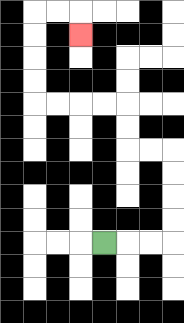{'start': '[4, 10]', 'end': '[3, 1]', 'path_directions': 'R,R,R,U,U,U,U,L,L,U,U,L,L,L,L,U,U,U,U,R,R,D', 'path_coordinates': '[[4, 10], [5, 10], [6, 10], [7, 10], [7, 9], [7, 8], [7, 7], [7, 6], [6, 6], [5, 6], [5, 5], [5, 4], [4, 4], [3, 4], [2, 4], [1, 4], [1, 3], [1, 2], [1, 1], [1, 0], [2, 0], [3, 0], [3, 1]]'}